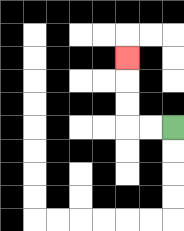{'start': '[7, 5]', 'end': '[5, 2]', 'path_directions': 'L,L,U,U,U', 'path_coordinates': '[[7, 5], [6, 5], [5, 5], [5, 4], [5, 3], [5, 2]]'}